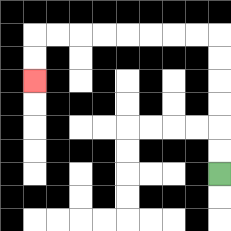{'start': '[9, 7]', 'end': '[1, 3]', 'path_directions': 'U,U,U,U,U,U,L,L,L,L,L,L,L,L,D,D', 'path_coordinates': '[[9, 7], [9, 6], [9, 5], [9, 4], [9, 3], [9, 2], [9, 1], [8, 1], [7, 1], [6, 1], [5, 1], [4, 1], [3, 1], [2, 1], [1, 1], [1, 2], [1, 3]]'}